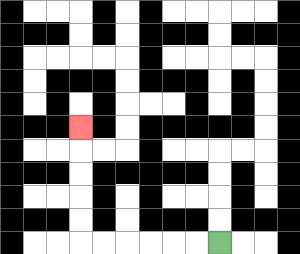{'start': '[9, 10]', 'end': '[3, 5]', 'path_directions': 'L,L,L,L,L,L,U,U,U,U,U', 'path_coordinates': '[[9, 10], [8, 10], [7, 10], [6, 10], [5, 10], [4, 10], [3, 10], [3, 9], [3, 8], [3, 7], [3, 6], [3, 5]]'}